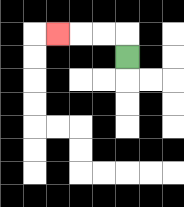{'start': '[5, 2]', 'end': '[2, 1]', 'path_directions': 'U,L,L,L', 'path_coordinates': '[[5, 2], [5, 1], [4, 1], [3, 1], [2, 1]]'}